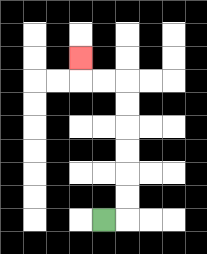{'start': '[4, 9]', 'end': '[3, 2]', 'path_directions': 'R,U,U,U,U,U,U,L,L,U', 'path_coordinates': '[[4, 9], [5, 9], [5, 8], [5, 7], [5, 6], [5, 5], [5, 4], [5, 3], [4, 3], [3, 3], [3, 2]]'}